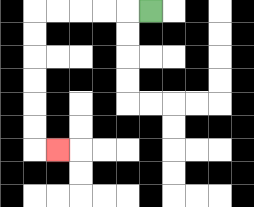{'start': '[6, 0]', 'end': '[2, 6]', 'path_directions': 'L,L,L,L,L,D,D,D,D,D,D,R', 'path_coordinates': '[[6, 0], [5, 0], [4, 0], [3, 0], [2, 0], [1, 0], [1, 1], [1, 2], [1, 3], [1, 4], [1, 5], [1, 6], [2, 6]]'}